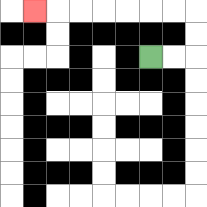{'start': '[6, 2]', 'end': '[1, 0]', 'path_directions': 'R,R,U,U,L,L,L,L,L,L,L', 'path_coordinates': '[[6, 2], [7, 2], [8, 2], [8, 1], [8, 0], [7, 0], [6, 0], [5, 0], [4, 0], [3, 0], [2, 0], [1, 0]]'}